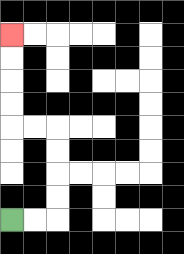{'start': '[0, 9]', 'end': '[0, 1]', 'path_directions': 'R,R,U,U,U,U,L,L,U,U,U,U', 'path_coordinates': '[[0, 9], [1, 9], [2, 9], [2, 8], [2, 7], [2, 6], [2, 5], [1, 5], [0, 5], [0, 4], [0, 3], [0, 2], [0, 1]]'}